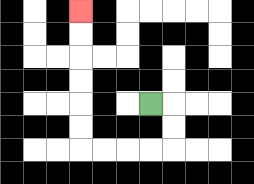{'start': '[6, 4]', 'end': '[3, 0]', 'path_directions': 'R,D,D,L,L,L,L,U,U,U,U,U,U', 'path_coordinates': '[[6, 4], [7, 4], [7, 5], [7, 6], [6, 6], [5, 6], [4, 6], [3, 6], [3, 5], [3, 4], [3, 3], [3, 2], [3, 1], [3, 0]]'}